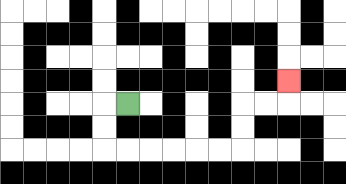{'start': '[5, 4]', 'end': '[12, 3]', 'path_directions': 'L,D,D,R,R,R,R,R,R,U,U,R,R,U', 'path_coordinates': '[[5, 4], [4, 4], [4, 5], [4, 6], [5, 6], [6, 6], [7, 6], [8, 6], [9, 6], [10, 6], [10, 5], [10, 4], [11, 4], [12, 4], [12, 3]]'}